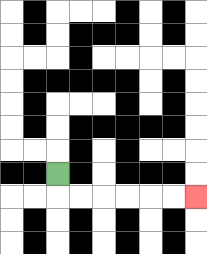{'start': '[2, 7]', 'end': '[8, 8]', 'path_directions': 'D,R,R,R,R,R,R', 'path_coordinates': '[[2, 7], [2, 8], [3, 8], [4, 8], [5, 8], [6, 8], [7, 8], [8, 8]]'}